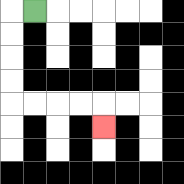{'start': '[1, 0]', 'end': '[4, 5]', 'path_directions': 'L,D,D,D,D,R,R,R,R,D', 'path_coordinates': '[[1, 0], [0, 0], [0, 1], [0, 2], [0, 3], [0, 4], [1, 4], [2, 4], [3, 4], [4, 4], [4, 5]]'}